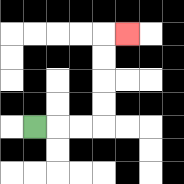{'start': '[1, 5]', 'end': '[5, 1]', 'path_directions': 'R,R,R,U,U,U,U,R', 'path_coordinates': '[[1, 5], [2, 5], [3, 5], [4, 5], [4, 4], [4, 3], [4, 2], [4, 1], [5, 1]]'}